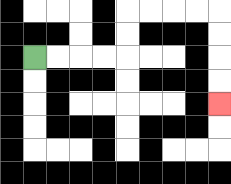{'start': '[1, 2]', 'end': '[9, 4]', 'path_directions': 'R,R,R,R,U,U,R,R,R,R,D,D,D,D', 'path_coordinates': '[[1, 2], [2, 2], [3, 2], [4, 2], [5, 2], [5, 1], [5, 0], [6, 0], [7, 0], [8, 0], [9, 0], [9, 1], [9, 2], [9, 3], [9, 4]]'}